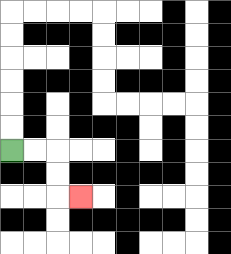{'start': '[0, 6]', 'end': '[3, 8]', 'path_directions': 'R,R,D,D,R', 'path_coordinates': '[[0, 6], [1, 6], [2, 6], [2, 7], [2, 8], [3, 8]]'}